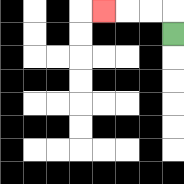{'start': '[7, 1]', 'end': '[4, 0]', 'path_directions': 'U,L,L,L', 'path_coordinates': '[[7, 1], [7, 0], [6, 0], [5, 0], [4, 0]]'}